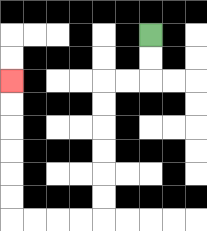{'start': '[6, 1]', 'end': '[0, 3]', 'path_directions': 'D,D,L,L,D,D,D,D,D,D,L,L,L,L,U,U,U,U,U,U', 'path_coordinates': '[[6, 1], [6, 2], [6, 3], [5, 3], [4, 3], [4, 4], [4, 5], [4, 6], [4, 7], [4, 8], [4, 9], [3, 9], [2, 9], [1, 9], [0, 9], [0, 8], [0, 7], [0, 6], [0, 5], [0, 4], [0, 3]]'}